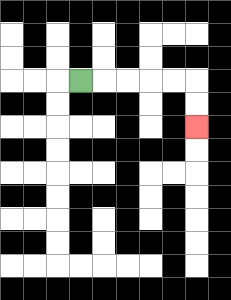{'start': '[3, 3]', 'end': '[8, 5]', 'path_directions': 'R,R,R,R,R,D,D', 'path_coordinates': '[[3, 3], [4, 3], [5, 3], [6, 3], [7, 3], [8, 3], [8, 4], [8, 5]]'}